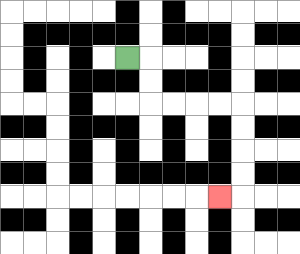{'start': '[5, 2]', 'end': '[9, 8]', 'path_directions': 'R,D,D,R,R,R,R,D,D,D,D,L', 'path_coordinates': '[[5, 2], [6, 2], [6, 3], [6, 4], [7, 4], [8, 4], [9, 4], [10, 4], [10, 5], [10, 6], [10, 7], [10, 8], [9, 8]]'}